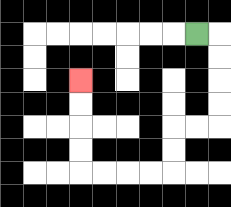{'start': '[8, 1]', 'end': '[3, 3]', 'path_directions': 'R,D,D,D,D,L,L,D,D,L,L,L,L,U,U,U,U', 'path_coordinates': '[[8, 1], [9, 1], [9, 2], [9, 3], [9, 4], [9, 5], [8, 5], [7, 5], [7, 6], [7, 7], [6, 7], [5, 7], [4, 7], [3, 7], [3, 6], [3, 5], [3, 4], [3, 3]]'}